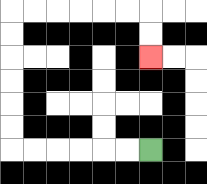{'start': '[6, 6]', 'end': '[6, 2]', 'path_directions': 'L,L,L,L,L,L,U,U,U,U,U,U,R,R,R,R,R,R,D,D', 'path_coordinates': '[[6, 6], [5, 6], [4, 6], [3, 6], [2, 6], [1, 6], [0, 6], [0, 5], [0, 4], [0, 3], [0, 2], [0, 1], [0, 0], [1, 0], [2, 0], [3, 0], [4, 0], [5, 0], [6, 0], [6, 1], [6, 2]]'}